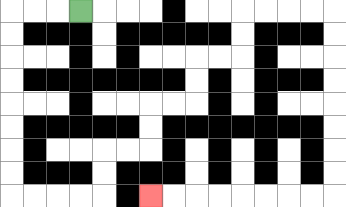{'start': '[3, 0]', 'end': '[6, 8]', 'path_directions': 'L,L,L,D,D,D,D,D,D,D,D,R,R,R,R,U,U,R,R,U,U,R,R,U,U,R,R,U,U,R,R,R,R,D,D,D,D,D,D,D,D,L,L,L,L,L,L,L,L', 'path_coordinates': '[[3, 0], [2, 0], [1, 0], [0, 0], [0, 1], [0, 2], [0, 3], [0, 4], [0, 5], [0, 6], [0, 7], [0, 8], [1, 8], [2, 8], [3, 8], [4, 8], [4, 7], [4, 6], [5, 6], [6, 6], [6, 5], [6, 4], [7, 4], [8, 4], [8, 3], [8, 2], [9, 2], [10, 2], [10, 1], [10, 0], [11, 0], [12, 0], [13, 0], [14, 0], [14, 1], [14, 2], [14, 3], [14, 4], [14, 5], [14, 6], [14, 7], [14, 8], [13, 8], [12, 8], [11, 8], [10, 8], [9, 8], [8, 8], [7, 8], [6, 8]]'}